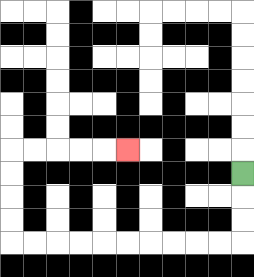{'start': '[10, 7]', 'end': '[5, 6]', 'path_directions': 'D,D,D,L,L,L,L,L,L,L,L,L,L,U,U,U,U,R,R,R,R,R', 'path_coordinates': '[[10, 7], [10, 8], [10, 9], [10, 10], [9, 10], [8, 10], [7, 10], [6, 10], [5, 10], [4, 10], [3, 10], [2, 10], [1, 10], [0, 10], [0, 9], [0, 8], [0, 7], [0, 6], [1, 6], [2, 6], [3, 6], [4, 6], [5, 6]]'}